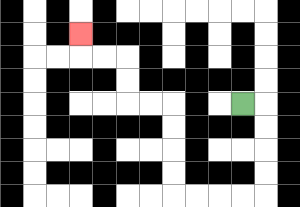{'start': '[10, 4]', 'end': '[3, 1]', 'path_directions': 'R,D,D,D,D,L,L,L,L,U,U,U,U,L,L,U,U,L,L,U', 'path_coordinates': '[[10, 4], [11, 4], [11, 5], [11, 6], [11, 7], [11, 8], [10, 8], [9, 8], [8, 8], [7, 8], [7, 7], [7, 6], [7, 5], [7, 4], [6, 4], [5, 4], [5, 3], [5, 2], [4, 2], [3, 2], [3, 1]]'}